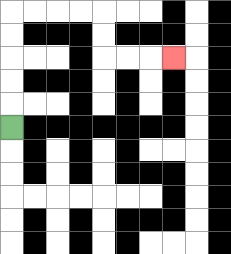{'start': '[0, 5]', 'end': '[7, 2]', 'path_directions': 'U,U,U,U,U,R,R,R,R,D,D,R,R,R', 'path_coordinates': '[[0, 5], [0, 4], [0, 3], [0, 2], [0, 1], [0, 0], [1, 0], [2, 0], [3, 0], [4, 0], [4, 1], [4, 2], [5, 2], [6, 2], [7, 2]]'}